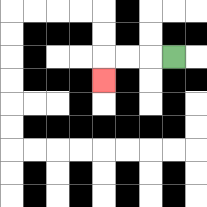{'start': '[7, 2]', 'end': '[4, 3]', 'path_directions': 'L,L,L,D', 'path_coordinates': '[[7, 2], [6, 2], [5, 2], [4, 2], [4, 3]]'}